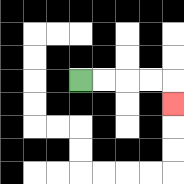{'start': '[3, 3]', 'end': '[7, 4]', 'path_directions': 'R,R,R,R,D', 'path_coordinates': '[[3, 3], [4, 3], [5, 3], [6, 3], [7, 3], [7, 4]]'}